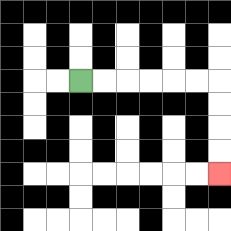{'start': '[3, 3]', 'end': '[9, 7]', 'path_directions': 'R,R,R,R,R,R,D,D,D,D', 'path_coordinates': '[[3, 3], [4, 3], [5, 3], [6, 3], [7, 3], [8, 3], [9, 3], [9, 4], [9, 5], [9, 6], [9, 7]]'}